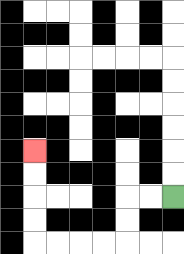{'start': '[7, 8]', 'end': '[1, 6]', 'path_directions': 'L,L,D,D,L,L,L,L,U,U,U,U', 'path_coordinates': '[[7, 8], [6, 8], [5, 8], [5, 9], [5, 10], [4, 10], [3, 10], [2, 10], [1, 10], [1, 9], [1, 8], [1, 7], [1, 6]]'}